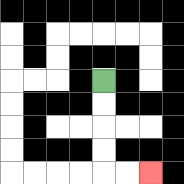{'start': '[4, 3]', 'end': '[6, 7]', 'path_directions': 'D,D,D,D,R,R', 'path_coordinates': '[[4, 3], [4, 4], [4, 5], [4, 6], [4, 7], [5, 7], [6, 7]]'}